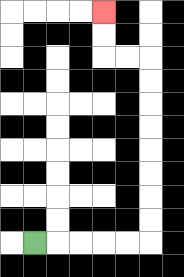{'start': '[1, 10]', 'end': '[4, 0]', 'path_directions': 'R,R,R,R,R,U,U,U,U,U,U,U,U,L,L,U,U', 'path_coordinates': '[[1, 10], [2, 10], [3, 10], [4, 10], [5, 10], [6, 10], [6, 9], [6, 8], [6, 7], [6, 6], [6, 5], [6, 4], [6, 3], [6, 2], [5, 2], [4, 2], [4, 1], [4, 0]]'}